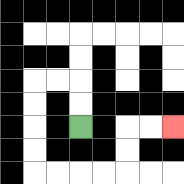{'start': '[3, 5]', 'end': '[7, 5]', 'path_directions': 'U,U,L,L,D,D,D,D,R,R,R,R,U,U,R,R', 'path_coordinates': '[[3, 5], [3, 4], [3, 3], [2, 3], [1, 3], [1, 4], [1, 5], [1, 6], [1, 7], [2, 7], [3, 7], [4, 7], [5, 7], [5, 6], [5, 5], [6, 5], [7, 5]]'}